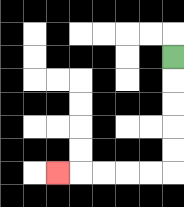{'start': '[7, 2]', 'end': '[2, 7]', 'path_directions': 'D,D,D,D,D,L,L,L,L,L', 'path_coordinates': '[[7, 2], [7, 3], [7, 4], [7, 5], [7, 6], [7, 7], [6, 7], [5, 7], [4, 7], [3, 7], [2, 7]]'}